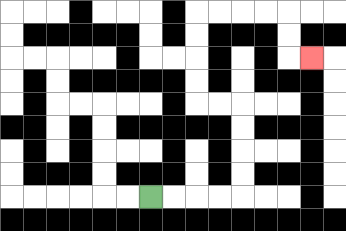{'start': '[6, 8]', 'end': '[13, 2]', 'path_directions': 'R,R,R,R,U,U,U,U,L,L,U,U,U,U,R,R,R,R,D,D,R', 'path_coordinates': '[[6, 8], [7, 8], [8, 8], [9, 8], [10, 8], [10, 7], [10, 6], [10, 5], [10, 4], [9, 4], [8, 4], [8, 3], [8, 2], [8, 1], [8, 0], [9, 0], [10, 0], [11, 0], [12, 0], [12, 1], [12, 2], [13, 2]]'}